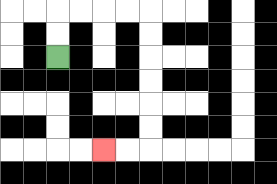{'start': '[2, 2]', 'end': '[4, 6]', 'path_directions': 'U,U,R,R,R,R,D,D,D,D,D,D,L,L', 'path_coordinates': '[[2, 2], [2, 1], [2, 0], [3, 0], [4, 0], [5, 0], [6, 0], [6, 1], [6, 2], [6, 3], [6, 4], [6, 5], [6, 6], [5, 6], [4, 6]]'}